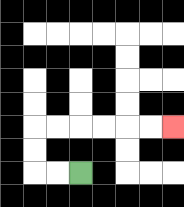{'start': '[3, 7]', 'end': '[7, 5]', 'path_directions': 'L,L,U,U,R,R,R,R,R,R', 'path_coordinates': '[[3, 7], [2, 7], [1, 7], [1, 6], [1, 5], [2, 5], [3, 5], [4, 5], [5, 5], [6, 5], [7, 5]]'}